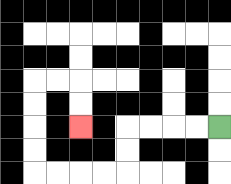{'start': '[9, 5]', 'end': '[3, 5]', 'path_directions': 'L,L,L,L,D,D,L,L,L,L,U,U,U,U,R,R,D,D', 'path_coordinates': '[[9, 5], [8, 5], [7, 5], [6, 5], [5, 5], [5, 6], [5, 7], [4, 7], [3, 7], [2, 7], [1, 7], [1, 6], [1, 5], [1, 4], [1, 3], [2, 3], [3, 3], [3, 4], [3, 5]]'}